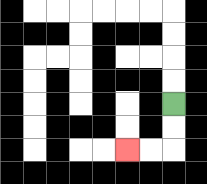{'start': '[7, 4]', 'end': '[5, 6]', 'path_directions': 'D,D,L,L', 'path_coordinates': '[[7, 4], [7, 5], [7, 6], [6, 6], [5, 6]]'}